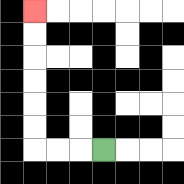{'start': '[4, 6]', 'end': '[1, 0]', 'path_directions': 'L,L,L,U,U,U,U,U,U', 'path_coordinates': '[[4, 6], [3, 6], [2, 6], [1, 6], [1, 5], [1, 4], [1, 3], [1, 2], [1, 1], [1, 0]]'}